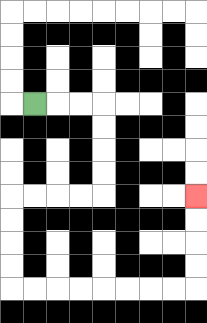{'start': '[1, 4]', 'end': '[8, 8]', 'path_directions': 'R,R,R,D,D,D,D,L,L,L,L,D,D,D,D,R,R,R,R,R,R,R,R,U,U,U,U', 'path_coordinates': '[[1, 4], [2, 4], [3, 4], [4, 4], [4, 5], [4, 6], [4, 7], [4, 8], [3, 8], [2, 8], [1, 8], [0, 8], [0, 9], [0, 10], [0, 11], [0, 12], [1, 12], [2, 12], [3, 12], [4, 12], [5, 12], [6, 12], [7, 12], [8, 12], [8, 11], [8, 10], [8, 9], [8, 8]]'}